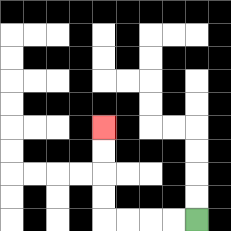{'start': '[8, 9]', 'end': '[4, 5]', 'path_directions': 'L,L,L,L,U,U,U,U', 'path_coordinates': '[[8, 9], [7, 9], [6, 9], [5, 9], [4, 9], [4, 8], [4, 7], [4, 6], [4, 5]]'}